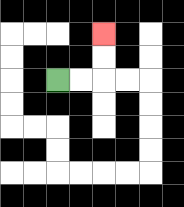{'start': '[2, 3]', 'end': '[4, 1]', 'path_directions': 'R,R,U,U', 'path_coordinates': '[[2, 3], [3, 3], [4, 3], [4, 2], [4, 1]]'}